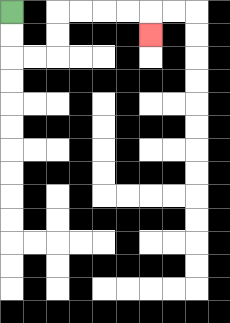{'start': '[0, 0]', 'end': '[6, 1]', 'path_directions': 'D,D,R,R,U,U,R,R,R,R,D', 'path_coordinates': '[[0, 0], [0, 1], [0, 2], [1, 2], [2, 2], [2, 1], [2, 0], [3, 0], [4, 0], [5, 0], [6, 0], [6, 1]]'}